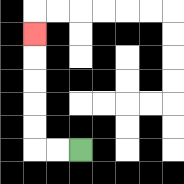{'start': '[3, 6]', 'end': '[1, 1]', 'path_directions': 'L,L,U,U,U,U,U', 'path_coordinates': '[[3, 6], [2, 6], [1, 6], [1, 5], [1, 4], [1, 3], [1, 2], [1, 1]]'}